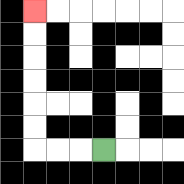{'start': '[4, 6]', 'end': '[1, 0]', 'path_directions': 'L,L,L,U,U,U,U,U,U', 'path_coordinates': '[[4, 6], [3, 6], [2, 6], [1, 6], [1, 5], [1, 4], [1, 3], [1, 2], [1, 1], [1, 0]]'}